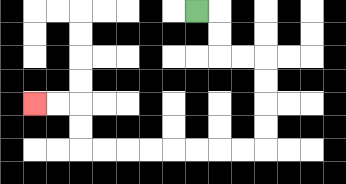{'start': '[8, 0]', 'end': '[1, 4]', 'path_directions': 'R,D,D,R,R,D,D,D,D,L,L,L,L,L,L,L,L,U,U,L,L', 'path_coordinates': '[[8, 0], [9, 0], [9, 1], [9, 2], [10, 2], [11, 2], [11, 3], [11, 4], [11, 5], [11, 6], [10, 6], [9, 6], [8, 6], [7, 6], [6, 6], [5, 6], [4, 6], [3, 6], [3, 5], [3, 4], [2, 4], [1, 4]]'}